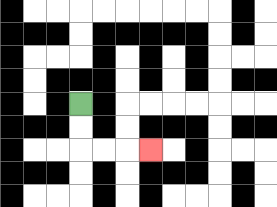{'start': '[3, 4]', 'end': '[6, 6]', 'path_directions': 'D,D,R,R,R', 'path_coordinates': '[[3, 4], [3, 5], [3, 6], [4, 6], [5, 6], [6, 6]]'}